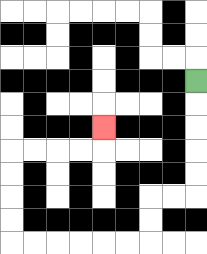{'start': '[8, 3]', 'end': '[4, 5]', 'path_directions': 'D,D,D,D,D,L,L,D,D,L,L,L,L,L,L,U,U,U,U,R,R,R,R,U', 'path_coordinates': '[[8, 3], [8, 4], [8, 5], [8, 6], [8, 7], [8, 8], [7, 8], [6, 8], [6, 9], [6, 10], [5, 10], [4, 10], [3, 10], [2, 10], [1, 10], [0, 10], [0, 9], [0, 8], [0, 7], [0, 6], [1, 6], [2, 6], [3, 6], [4, 6], [4, 5]]'}